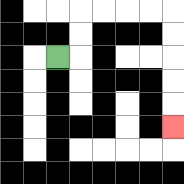{'start': '[2, 2]', 'end': '[7, 5]', 'path_directions': 'R,U,U,R,R,R,R,D,D,D,D,D', 'path_coordinates': '[[2, 2], [3, 2], [3, 1], [3, 0], [4, 0], [5, 0], [6, 0], [7, 0], [7, 1], [7, 2], [7, 3], [7, 4], [7, 5]]'}